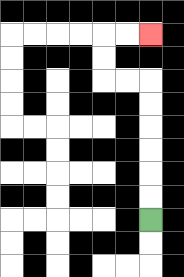{'start': '[6, 9]', 'end': '[6, 1]', 'path_directions': 'U,U,U,U,U,U,L,L,U,U,R,R', 'path_coordinates': '[[6, 9], [6, 8], [6, 7], [6, 6], [6, 5], [6, 4], [6, 3], [5, 3], [4, 3], [4, 2], [4, 1], [5, 1], [6, 1]]'}